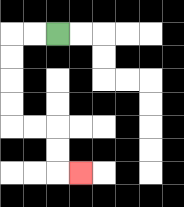{'start': '[2, 1]', 'end': '[3, 7]', 'path_directions': 'L,L,D,D,D,D,R,R,D,D,R', 'path_coordinates': '[[2, 1], [1, 1], [0, 1], [0, 2], [0, 3], [0, 4], [0, 5], [1, 5], [2, 5], [2, 6], [2, 7], [3, 7]]'}